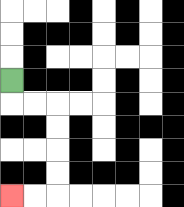{'start': '[0, 3]', 'end': '[0, 8]', 'path_directions': 'D,R,R,D,D,D,D,L,L', 'path_coordinates': '[[0, 3], [0, 4], [1, 4], [2, 4], [2, 5], [2, 6], [2, 7], [2, 8], [1, 8], [0, 8]]'}